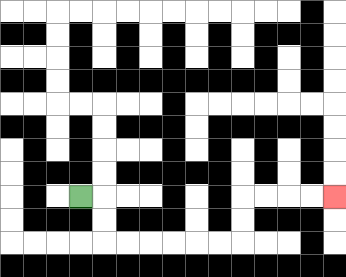{'start': '[3, 8]', 'end': '[14, 8]', 'path_directions': 'R,D,D,R,R,R,R,R,R,U,U,R,R,R,R', 'path_coordinates': '[[3, 8], [4, 8], [4, 9], [4, 10], [5, 10], [6, 10], [7, 10], [8, 10], [9, 10], [10, 10], [10, 9], [10, 8], [11, 8], [12, 8], [13, 8], [14, 8]]'}